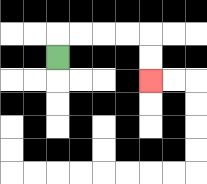{'start': '[2, 2]', 'end': '[6, 3]', 'path_directions': 'U,R,R,R,R,D,D', 'path_coordinates': '[[2, 2], [2, 1], [3, 1], [4, 1], [5, 1], [6, 1], [6, 2], [6, 3]]'}